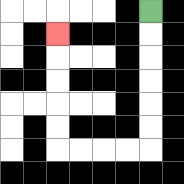{'start': '[6, 0]', 'end': '[2, 1]', 'path_directions': 'D,D,D,D,D,D,L,L,L,L,U,U,U,U,U', 'path_coordinates': '[[6, 0], [6, 1], [6, 2], [6, 3], [6, 4], [6, 5], [6, 6], [5, 6], [4, 6], [3, 6], [2, 6], [2, 5], [2, 4], [2, 3], [2, 2], [2, 1]]'}